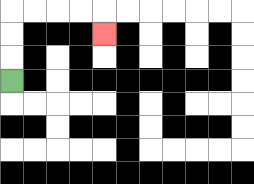{'start': '[0, 3]', 'end': '[4, 1]', 'path_directions': 'U,U,U,R,R,R,R,D', 'path_coordinates': '[[0, 3], [0, 2], [0, 1], [0, 0], [1, 0], [2, 0], [3, 0], [4, 0], [4, 1]]'}